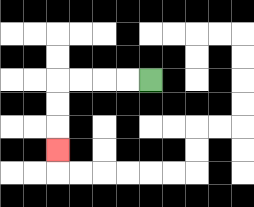{'start': '[6, 3]', 'end': '[2, 6]', 'path_directions': 'L,L,L,L,D,D,D', 'path_coordinates': '[[6, 3], [5, 3], [4, 3], [3, 3], [2, 3], [2, 4], [2, 5], [2, 6]]'}